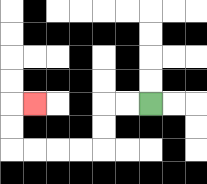{'start': '[6, 4]', 'end': '[1, 4]', 'path_directions': 'L,L,D,D,L,L,L,L,U,U,R', 'path_coordinates': '[[6, 4], [5, 4], [4, 4], [4, 5], [4, 6], [3, 6], [2, 6], [1, 6], [0, 6], [0, 5], [0, 4], [1, 4]]'}